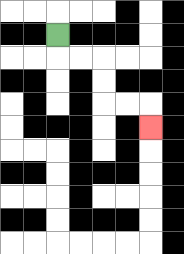{'start': '[2, 1]', 'end': '[6, 5]', 'path_directions': 'D,R,R,D,D,R,R,D', 'path_coordinates': '[[2, 1], [2, 2], [3, 2], [4, 2], [4, 3], [4, 4], [5, 4], [6, 4], [6, 5]]'}